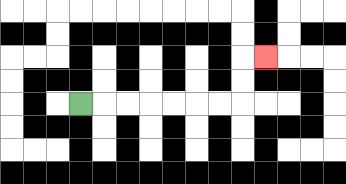{'start': '[3, 4]', 'end': '[11, 2]', 'path_directions': 'R,R,R,R,R,R,R,U,U,R', 'path_coordinates': '[[3, 4], [4, 4], [5, 4], [6, 4], [7, 4], [8, 4], [9, 4], [10, 4], [10, 3], [10, 2], [11, 2]]'}